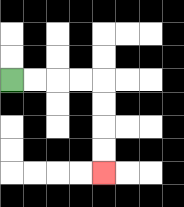{'start': '[0, 3]', 'end': '[4, 7]', 'path_directions': 'R,R,R,R,D,D,D,D', 'path_coordinates': '[[0, 3], [1, 3], [2, 3], [3, 3], [4, 3], [4, 4], [4, 5], [4, 6], [4, 7]]'}